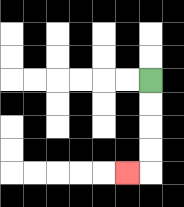{'start': '[6, 3]', 'end': '[5, 7]', 'path_directions': 'D,D,D,D,L', 'path_coordinates': '[[6, 3], [6, 4], [6, 5], [6, 6], [6, 7], [5, 7]]'}